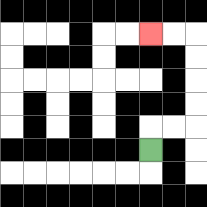{'start': '[6, 6]', 'end': '[6, 1]', 'path_directions': 'U,R,R,U,U,U,U,L,L', 'path_coordinates': '[[6, 6], [6, 5], [7, 5], [8, 5], [8, 4], [8, 3], [8, 2], [8, 1], [7, 1], [6, 1]]'}